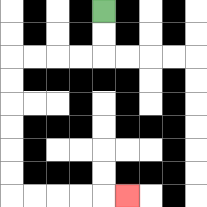{'start': '[4, 0]', 'end': '[5, 8]', 'path_directions': 'D,D,L,L,L,L,D,D,D,D,D,D,R,R,R,R,R', 'path_coordinates': '[[4, 0], [4, 1], [4, 2], [3, 2], [2, 2], [1, 2], [0, 2], [0, 3], [0, 4], [0, 5], [0, 6], [0, 7], [0, 8], [1, 8], [2, 8], [3, 8], [4, 8], [5, 8]]'}